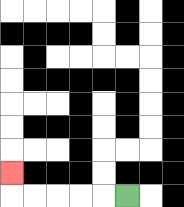{'start': '[5, 8]', 'end': '[0, 7]', 'path_directions': 'L,L,L,L,L,U', 'path_coordinates': '[[5, 8], [4, 8], [3, 8], [2, 8], [1, 8], [0, 8], [0, 7]]'}